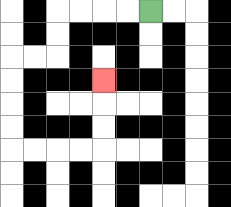{'start': '[6, 0]', 'end': '[4, 3]', 'path_directions': 'L,L,L,L,D,D,L,L,D,D,D,D,R,R,R,R,U,U,U', 'path_coordinates': '[[6, 0], [5, 0], [4, 0], [3, 0], [2, 0], [2, 1], [2, 2], [1, 2], [0, 2], [0, 3], [0, 4], [0, 5], [0, 6], [1, 6], [2, 6], [3, 6], [4, 6], [4, 5], [4, 4], [4, 3]]'}